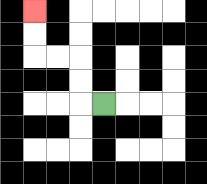{'start': '[4, 4]', 'end': '[1, 0]', 'path_directions': 'L,U,U,L,L,U,U', 'path_coordinates': '[[4, 4], [3, 4], [3, 3], [3, 2], [2, 2], [1, 2], [1, 1], [1, 0]]'}